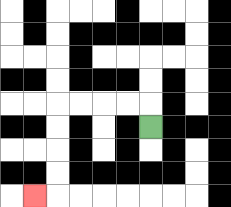{'start': '[6, 5]', 'end': '[1, 8]', 'path_directions': 'U,L,L,L,L,D,D,D,D,L', 'path_coordinates': '[[6, 5], [6, 4], [5, 4], [4, 4], [3, 4], [2, 4], [2, 5], [2, 6], [2, 7], [2, 8], [1, 8]]'}